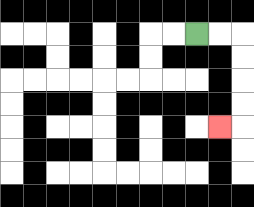{'start': '[8, 1]', 'end': '[9, 5]', 'path_directions': 'R,R,D,D,D,D,L', 'path_coordinates': '[[8, 1], [9, 1], [10, 1], [10, 2], [10, 3], [10, 4], [10, 5], [9, 5]]'}